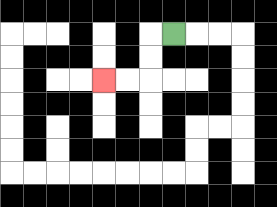{'start': '[7, 1]', 'end': '[4, 3]', 'path_directions': 'L,D,D,L,L', 'path_coordinates': '[[7, 1], [6, 1], [6, 2], [6, 3], [5, 3], [4, 3]]'}